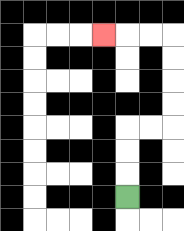{'start': '[5, 8]', 'end': '[4, 1]', 'path_directions': 'U,U,U,R,R,U,U,U,U,L,L,L', 'path_coordinates': '[[5, 8], [5, 7], [5, 6], [5, 5], [6, 5], [7, 5], [7, 4], [7, 3], [7, 2], [7, 1], [6, 1], [5, 1], [4, 1]]'}